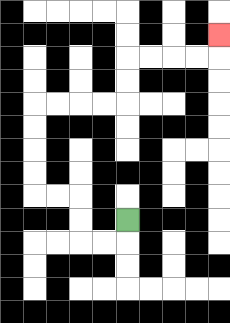{'start': '[5, 9]', 'end': '[9, 1]', 'path_directions': 'D,L,L,U,U,L,L,U,U,U,U,R,R,R,R,U,U,R,R,R,R,U', 'path_coordinates': '[[5, 9], [5, 10], [4, 10], [3, 10], [3, 9], [3, 8], [2, 8], [1, 8], [1, 7], [1, 6], [1, 5], [1, 4], [2, 4], [3, 4], [4, 4], [5, 4], [5, 3], [5, 2], [6, 2], [7, 2], [8, 2], [9, 2], [9, 1]]'}